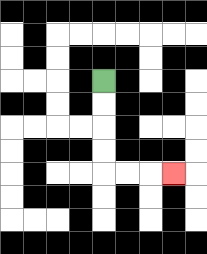{'start': '[4, 3]', 'end': '[7, 7]', 'path_directions': 'D,D,D,D,R,R,R', 'path_coordinates': '[[4, 3], [4, 4], [4, 5], [4, 6], [4, 7], [5, 7], [6, 7], [7, 7]]'}